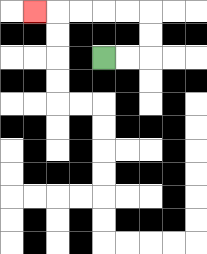{'start': '[4, 2]', 'end': '[1, 0]', 'path_directions': 'R,R,U,U,L,L,L,L,L', 'path_coordinates': '[[4, 2], [5, 2], [6, 2], [6, 1], [6, 0], [5, 0], [4, 0], [3, 0], [2, 0], [1, 0]]'}